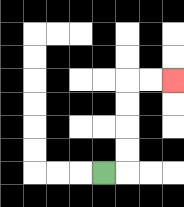{'start': '[4, 7]', 'end': '[7, 3]', 'path_directions': 'R,U,U,U,U,R,R', 'path_coordinates': '[[4, 7], [5, 7], [5, 6], [5, 5], [5, 4], [5, 3], [6, 3], [7, 3]]'}